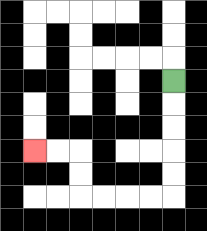{'start': '[7, 3]', 'end': '[1, 6]', 'path_directions': 'D,D,D,D,D,L,L,L,L,U,U,L,L', 'path_coordinates': '[[7, 3], [7, 4], [7, 5], [7, 6], [7, 7], [7, 8], [6, 8], [5, 8], [4, 8], [3, 8], [3, 7], [3, 6], [2, 6], [1, 6]]'}